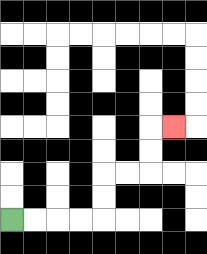{'start': '[0, 9]', 'end': '[7, 5]', 'path_directions': 'R,R,R,R,U,U,R,R,U,U,R', 'path_coordinates': '[[0, 9], [1, 9], [2, 9], [3, 9], [4, 9], [4, 8], [4, 7], [5, 7], [6, 7], [6, 6], [6, 5], [7, 5]]'}